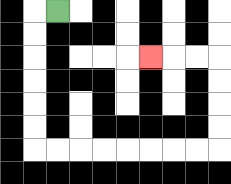{'start': '[2, 0]', 'end': '[6, 2]', 'path_directions': 'L,D,D,D,D,D,D,R,R,R,R,R,R,R,R,U,U,U,U,L,L,L', 'path_coordinates': '[[2, 0], [1, 0], [1, 1], [1, 2], [1, 3], [1, 4], [1, 5], [1, 6], [2, 6], [3, 6], [4, 6], [5, 6], [6, 6], [7, 6], [8, 6], [9, 6], [9, 5], [9, 4], [9, 3], [9, 2], [8, 2], [7, 2], [6, 2]]'}